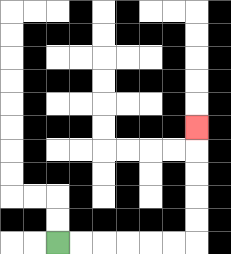{'start': '[2, 10]', 'end': '[8, 5]', 'path_directions': 'R,R,R,R,R,R,U,U,U,U,U', 'path_coordinates': '[[2, 10], [3, 10], [4, 10], [5, 10], [6, 10], [7, 10], [8, 10], [8, 9], [8, 8], [8, 7], [8, 6], [8, 5]]'}